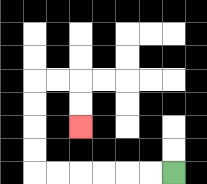{'start': '[7, 7]', 'end': '[3, 5]', 'path_directions': 'L,L,L,L,L,L,U,U,U,U,R,R,D,D', 'path_coordinates': '[[7, 7], [6, 7], [5, 7], [4, 7], [3, 7], [2, 7], [1, 7], [1, 6], [1, 5], [1, 4], [1, 3], [2, 3], [3, 3], [3, 4], [3, 5]]'}